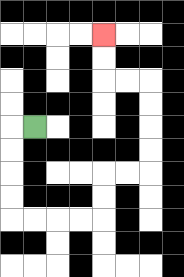{'start': '[1, 5]', 'end': '[4, 1]', 'path_directions': 'L,D,D,D,D,R,R,R,R,U,U,R,R,U,U,U,U,L,L,U,U', 'path_coordinates': '[[1, 5], [0, 5], [0, 6], [0, 7], [0, 8], [0, 9], [1, 9], [2, 9], [3, 9], [4, 9], [4, 8], [4, 7], [5, 7], [6, 7], [6, 6], [6, 5], [6, 4], [6, 3], [5, 3], [4, 3], [4, 2], [4, 1]]'}